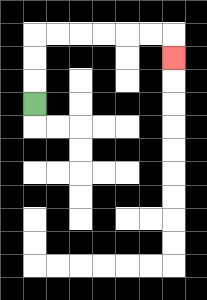{'start': '[1, 4]', 'end': '[7, 2]', 'path_directions': 'U,U,U,R,R,R,R,R,R,D', 'path_coordinates': '[[1, 4], [1, 3], [1, 2], [1, 1], [2, 1], [3, 1], [4, 1], [5, 1], [6, 1], [7, 1], [7, 2]]'}